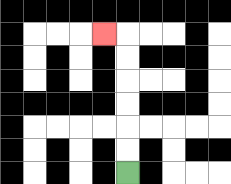{'start': '[5, 7]', 'end': '[4, 1]', 'path_directions': 'U,U,U,U,U,U,L', 'path_coordinates': '[[5, 7], [5, 6], [5, 5], [5, 4], [5, 3], [5, 2], [5, 1], [4, 1]]'}